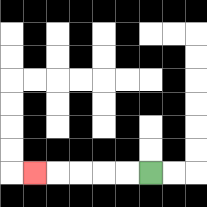{'start': '[6, 7]', 'end': '[1, 7]', 'path_directions': 'L,L,L,L,L', 'path_coordinates': '[[6, 7], [5, 7], [4, 7], [3, 7], [2, 7], [1, 7]]'}